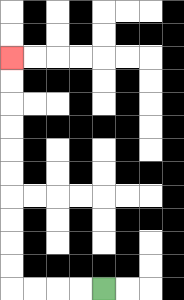{'start': '[4, 12]', 'end': '[0, 2]', 'path_directions': 'L,L,L,L,U,U,U,U,U,U,U,U,U,U', 'path_coordinates': '[[4, 12], [3, 12], [2, 12], [1, 12], [0, 12], [0, 11], [0, 10], [0, 9], [0, 8], [0, 7], [0, 6], [0, 5], [0, 4], [0, 3], [0, 2]]'}